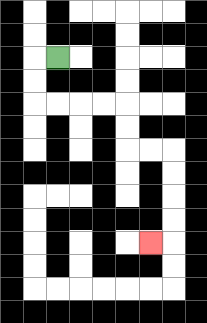{'start': '[2, 2]', 'end': '[6, 10]', 'path_directions': 'L,D,D,R,R,R,R,D,D,R,R,D,D,D,D,L', 'path_coordinates': '[[2, 2], [1, 2], [1, 3], [1, 4], [2, 4], [3, 4], [4, 4], [5, 4], [5, 5], [5, 6], [6, 6], [7, 6], [7, 7], [7, 8], [7, 9], [7, 10], [6, 10]]'}